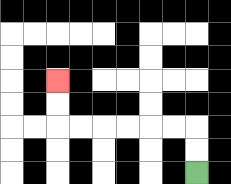{'start': '[8, 7]', 'end': '[2, 3]', 'path_directions': 'U,U,L,L,L,L,L,L,U,U', 'path_coordinates': '[[8, 7], [8, 6], [8, 5], [7, 5], [6, 5], [5, 5], [4, 5], [3, 5], [2, 5], [2, 4], [2, 3]]'}